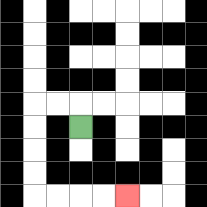{'start': '[3, 5]', 'end': '[5, 8]', 'path_directions': 'U,L,L,D,D,D,D,R,R,R,R', 'path_coordinates': '[[3, 5], [3, 4], [2, 4], [1, 4], [1, 5], [1, 6], [1, 7], [1, 8], [2, 8], [3, 8], [4, 8], [5, 8]]'}